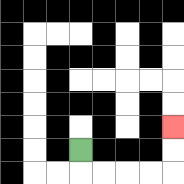{'start': '[3, 6]', 'end': '[7, 5]', 'path_directions': 'D,R,R,R,R,U,U', 'path_coordinates': '[[3, 6], [3, 7], [4, 7], [5, 7], [6, 7], [7, 7], [7, 6], [7, 5]]'}